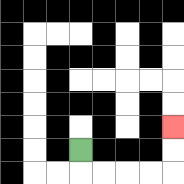{'start': '[3, 6]', 'end': '[7, 5]', 'path_directions': 'D,R,R,R,R,U,U', 'path_coordinates': '[[3, 6], [3, 7], [4, 7], [5, 7], [6, 7], [7, 7], [7, 6], [7, 5]]'}